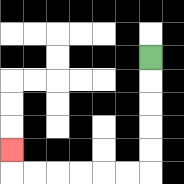{'start': '[6, 2]', 'end': '[0, 6]', 'path_directions': 'D,D,D,D,D,L,L,L,L,L,L,U', 'path_coordinates': '[[6, 2], [6, 3], [6, 4], [6, 5], [6, 6], [6, 7], [5, 7], [4, 7], [3, 7], [2, 7], [1, 7], [0, 7], [0, 6]]'}